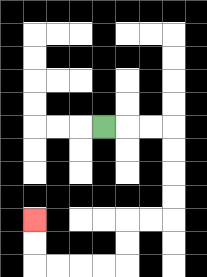{'start': '[4, 5]', 'end': '[1, 9]', 'path_directions': 'R,R,R,D,D,D,D,L,L,D,D,L,L,L,L,U,U', 'path_coordinates': '[[4, 5], [5, 5], [6, 5], [7, 5], [7, 6], [7, 7], [7, 8], [7, 9], [6, 9], [5, 9], [5, 10], [5, 11], [4, 11], [3, 11], [2, 11], [1, 11], [1, 10], [1, 9]]'}